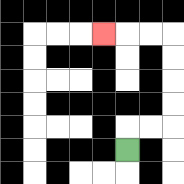{'start': '[5, 6]', 'end': '[4, 1]', 'path_directions': 'U,R,R,U,U,U,U,L,L,L', 'path_coordinates': '[[5, 6], [5, 5], [6, 5], [7, 5], [7, 4], [7, 3], [7, 2], [7, 1], [6, 1], [5, 1], [4, 1]]'}